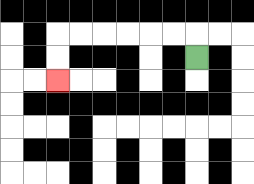{'start': '[8, 2]', 'end': '[2, 3]', 'path_directions': 'U,L,L,L,L,L,L,D,D', 'path_coordinates': '[[8, 2], [8, 1], [7, 1], [6, 1], [5, 1], [4, 1], [3, 1], [2, 1], [2, 2], [2, 3]]'}